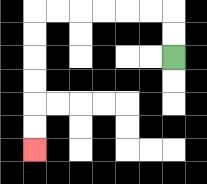{'start': '[7, 2]', 'end': '[1, 6]', 'path_directions': 'U,U,L,L,L,L,L,L,D,D,D,D,D,D', 'path_coordinates': '[[7, 2], [7, 1], [7, 0], [6, 0], [5, 0], [4, 0], [3, 0], [2, 0], [1, 0], [1, 1], [1, 2], [1, 3], [1, 4], [1, 5], [1, 6]]'}